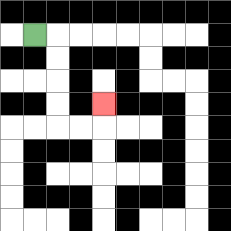{'start': '[1, 1]', 'end': '[4, 4]', 'path_directions': 'R,D,D,D,D,R,R,U', 'path_coordinates': '[[1, 1], [2, 1], [2, 2], [2, 3], [2, 4], [2, 5], [3, 5], [4, 5], [4, 4]]'}